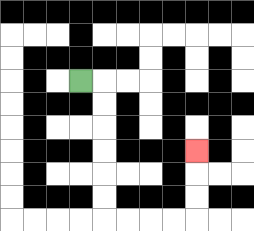{'start': '[3, 3]', 'end': '[8, 6]', 'path_directions': 'R,D,D,D,D,D,D,R,R,R,R,U,U,U', 'path_coordinates': '[[3, 3], [4, 3], [4, 4], [4, 5], [4, 6], [4, 7], [4, 8], [4, 9], [5, 9], [6, 9], [7, 9], [8, 9], [8, 8], [8, 7], [8, 6]]'}